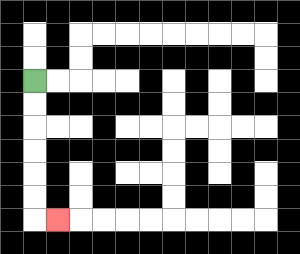{'start': '[1, 3]', 'end': '[2, 9]', 'path_directions': 'D,D,D,D,D,D,R', 'path_coordinates': '[[1, 3], [1, 4], [1, 5], [1, 6], [1, 7], [1, 8], [1, 9], [2, 9]]'}